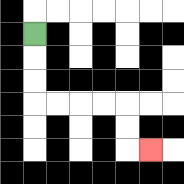{'start': '[1, 1]', 'end': '[6, 6]', 'path_directions': 'D,D,D,R,R,R,R,D,D,R', 'path_coordinates': '[[1, 1], [1, 2], [1, 3], [1, 4], [2, 4], [3, 4], [4, 4], [5, 4], [5, 5], [5, 6], [6, 6]]'}